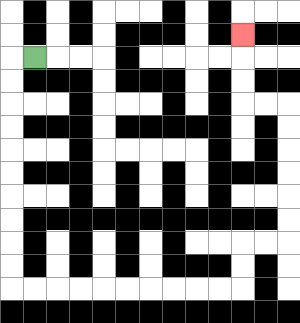{'start': '[1, 2]', 'end': '[10, 1]', 'path_directions': 'L,D,D,D,D,D,D,D,D,D,D,R,R,R,R,R,R,R,R,R,R,U,U,R,R,U,U,U,U,U,U,L,L,U,U,U', 'path_coordinates': '[[1, 2], [0, 2], [0, 3], [0, 4], [0, 5], [0, 6], [0, 7], [0, 8], [0, 9], [0, 10], [0, 11], [0, 12], [1, 12], [2, 12], [3, 12], [4, 12], [5, 12], [6, 12], [7, 12], [8, 12], [9, 12], [10, 12], [10, 11], [10, 10], [11, 10], [12, 10], [12, 9], [12, 8], [12, 7], [12, 6], [12, 5], [12, 4], [11, 4], [10, 4], [10, 3], [10, 2], [10, 1]]'}